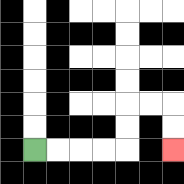{'start': '[1, 6]', 'end': '[7, 6]', 'path_directions': 'R,R,R,R,U,U,R,R,D,D', 'path_coordinates': '[[1, 6], [2, 6], [3, 6], [4, 6], [5, 6], [5, 5], [5, 4], [6, 4], [7, 4], [7, 5], [7, 6]]'}